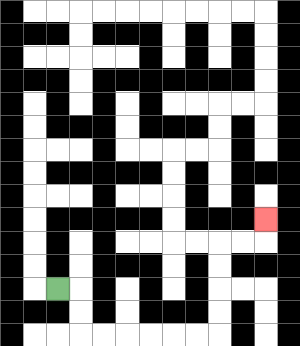{'start': '[2, 12]', 'end': '[11, 9]', 'path_directions': 'R,D,D,R,R,R,R,R,R,U,U,U,U,R,R,U', 'path_coordinates': '[[2, 12], [3, 12], [3, 13], [3, 14], [4, 14], [5, 14], [6, 14], [7, 14], [8, 14], [9, 14], [9, 13], [9, 12], [9, 11], [9, 10], [10, 10], [11, 10], [11, 9]]'}